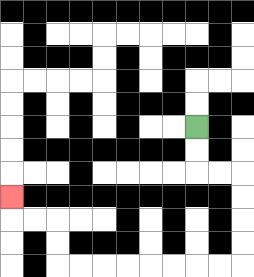{'start': '[8, 5]', 'end': '[0, 8]', 'path_directions': 'D,D,R,R,D,D,D,D,L,L,L,L,L,L,L,L,U,U,L,L,U', 'path_coordinates': '[[8, 5], [8, 6], [8, 7], [9, 7], [10, 7], [10, 8], [10, 9], [10, 10], [10, 11], [9, 11], [8, 11], [7, 11], [6, 11], [5, 11], [4, 11], [3, 11], [2, 11], [2, 10], [2, 9], [1, 9], [0, 9], [0, 8]]'}